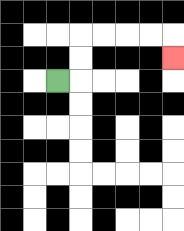{'start': '[2, 3]', 'end': '[7, 2]', 'path_directions': 'R,U,U,R,R,R,R,D', 'path_coordinates': '[[2, 3], [3, 3], [3, 2], [3, 1], [4, 1], [5, 1], [6, 1], [7, 1], [7, 2]]'}